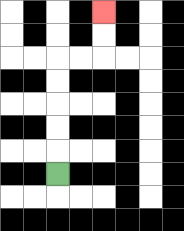{'start': '[2, 7]', 'end': '[4, 0]', 'path_directions': 'U,U,U,U,U,R,R,U,U', 'path_coordinates': '[[2, 7], [2, 6], [2, 5], [2, 4], [2, 3], [2, 2], [3, 2], [4, 2], [4, 1], [4, 0]]'}